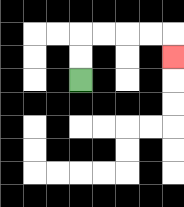{'start': '[3, 3]', 'end': '[7, 2]', 'path_directions': 'U,U,R,R,R,R,D', 'path_coordinates': '[[3, 3], [3, 2], [3, 1], [4, 1], [5, 1], [6, 1], [7, 1], [7, 2]]'}